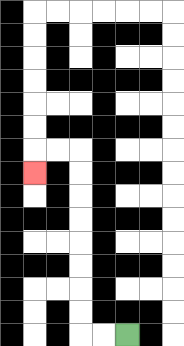{'start': '[5, 14]', 'end': '[1, 7]', 'path_directions': 'L,L,U,U,U,U,U,U,U,U,L,L,D', 'path_coordinates': '[[5, 14], [4, 14], [3, 14], [3, 13], [3, 12], [3, 11], [3, 10], [3, 9], [3, 8], [3, 7], [3, 6], [2, 6], [1, 6], [1, 7]]'}